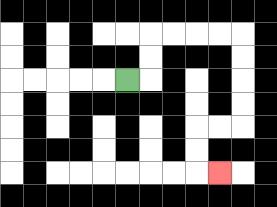{'start': '[5, 3]', 'end': '[9, 7]', 'path_directions': 'R,U,U,R,R,R,R,D,D,D,D,L,L,D,D,R', 'path_coordinates': '[[5, 3], [6, 3], [6, 2], [6, 1], [7, 1], [8, 1], [9, 1], [10, 1], [10, 2], [10, 3], [10, 4], [10, 5], [9, 5], [8, 5], [8, 6], [8, 7], [9, 7]]'}